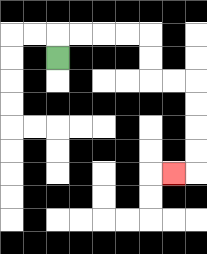{'start': '[2, 2]', 'end': '[7, 7]', 'path_directions': 'U,R,R,R,R,D,D,R,R,D,D,D,D,L', 'path_coordinates': '[[2, 2], [2, 1], [3, 1], [4, 1], [5, 1], [6, 1], [6, 2], [6, 3], [7, 3], [8, 3], [8, 4], [8, 5], [8, 6], [8, 7], [7, 7]]'}